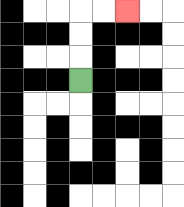{'start': '[3, 3]', 'end': '[5, 0]', 'path_directions': 'U,U,U,R,R', 'path_coordinates': '[[3, 3], [3, 2], [3, 1], [3, 0], [4, 0], [5, 0]]'}